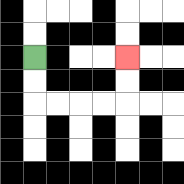{'start': '[1, 2]', 'end': '[5, 2]', 'path_directions': 'D,D,R,R,R,R,U,U', 'path_coordinates': '[[1, 2], [1, 3], [1, 4], [2, 4], [3, 4], [4, 4], [5, 4], [5, 3], [5, 2]]'}